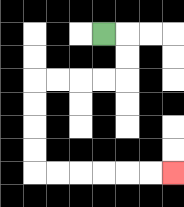{'start': '[4, 1]', 'end': '[7, 7]', 'path_directions': 'R,D,D,L,L,L,L,D,D,D,D,R,R,R,R,R,R', 'path_coordinates': '[[4, 1], [5, 1], [5, 2], [5, 3], [4, 3], [3, 3], [2, 3], [1, 3], [1, 4], [1, 5], [1, 6], [1, 7], [2, 7], [3, 7], [4, 7], [5, 7], [6, 7], [7, 7]]'}